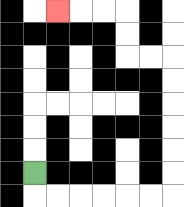{'start': '[1, 7]', 'end': '[2, 0]', 'path_directions': 'D,R,R,R,R,R,R,U,U,U,U,U,U,L,L,U,U,L,L,L', 'path_coordinates': '[[1, 7], [1, 8], [2, 8], [3, 8], [4, 8], [5, 8], [6, 8], [7, 8], [7, 7], [7, 6], [7, 5], [7, 4], [7, 3], [7, 2], [6, 2], [5, 2], [5, 1], [5, 0], [4, 0], [3, 0], [2, 0]]'}